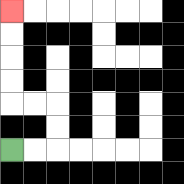{'start': '[0, 6]', 'end': '[0, 0]', 'path_directions': 'R,R,U,U,L,L,U,U,U,U', 'path_coordinates': '[[0, 6], [1, 6], [2, 6], [2, 5], [2, 4], [1, 4], [0, 4], [0, 3], [0, 2], [0, 1], [0, 0]]'}